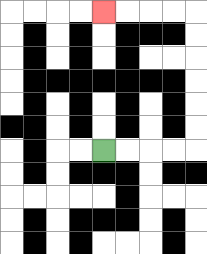{'start': '[4, 6]', 'end': '[4, 0]', 'path_directions': 'R,R,R,R,U,U,U,U,U,U,L,L,L,L', 'path_coordinates': '[[4, 6], [5, 6], [6, 6], [7, 6], [8, 6], [8, 5], [8, 4], [8, 3], [8, 2], [8, 1], [8, 0], [7, 0], [6, 0], [5, 0], [4, 0]]'}